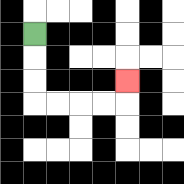{'start': '[1, 1]', 'end': '[5, 3]', 'path_directions': 'D,D,D,R,R,R,R,U', 'path_coordinates': '[[1, 1], [1, 2], [1, 3], [1, 4], [2, 4], [3, 4], [4, 4], [5, 4], [5, 3]]'}